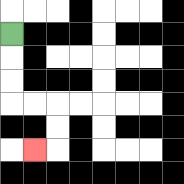{'start': '[0, 1]', 'end': '[1, 6]', 'path_directions': 'D,D,D,R,R,D,D,L', 'path_coordinates': '[[0, 1], [0, 2], [0, 3], [0, 4], [1, 4], [2, 4], [2, 5], [2, 6], [1, 6]]'}